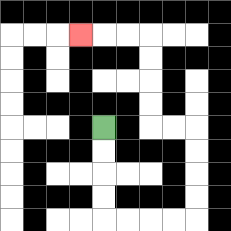{'start': '[4, 5]', 'end': '[3, 1]', 'path_directions': 'D,D,D,D,R,R,R,R,U,U,U,U,L,L,U,U,U,U,L,L,L', 'path_coordinates': '[[4, 5], [4, 6], [4, 7], [4, 8], [4, 9], [5, 9], [6, 9], [7, 9], [8, 9], [8, 8], [8, 7], [8, 6], [8, 5], [7, 5], [6, 5], [6, 4], [6, 3], [6, 2], [6, 1], [5, 1], [4, 1], [3, 1]]'}